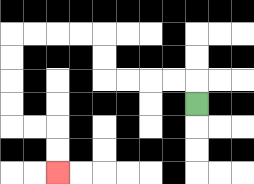{'start': '[8, 4]', 'end': '[2, 7]', 'path_directions': 'U,L,L,L,L,U,U,L,L,L,L,D,D,D,D,R,R,D,D', 'path_coordinates': '[[8, 4], [8, 3], [7, 3], [6, 3], [5, 3], [4, 3], [4, 2], [4, 1], [3, 1], [2, 1], [1, 1], [0, 1], [0, 2], [0, 3], [0, 4], [0, 5], [1, 5], [2, 5], [2, 6], [2, 7]]'}